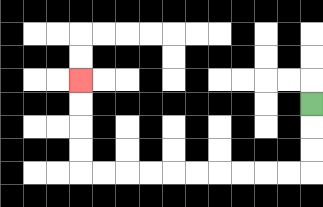{'start': '[13, 4]', 'end': '[3, 3]', 'path_directions': 'D,D,D,L,L,L,L,L,L,L,L,L,L,U,U,U,U', 'path_coordinates': '[[13, 4], [13, 5], [13, 6], [13, 7], [12, 7], [11, 7], [10, 7], [9, 7], [8, 7], [7, 7], [6, 7], [5, 7], [4, 7], [3, 7], [3, 6], [3, 5], [3, 4], [3, 3]]'}